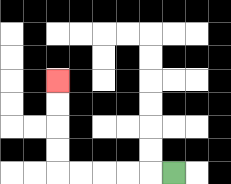{'start': '[7, 7]', 'end': '[2, 3]', 'path_directions': 'L,L,L,L,L,U,U,U,U', 'path_coordinates': '[[7, 7], [6, 7], [5, 7], [4, 7], [3, 7], [2, 7], [2, 6], [2, 5], [2, 4], [2, 3]]'}